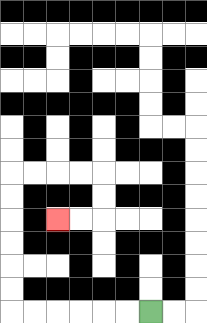{'start': '[6, 13]', 'end': '[2, 9]', 'path_directions': 'L,L,L,L,L,L,U,U,U,U,U,U,R,R,R,R,D,D,L,L', 'path_coordinates': '[[6, 13], [5, 13], [4, 13], [3, 13], [2, 13], [1, 13], [0, 13], [0, 12], [0, 11], [0, 10], [0, 9], [0, 8], [0, 7], [1, 7], [2, 7], [3, 7], [4, 7], [4, 8], [4, 9], [3, 9], [2, 9]]'}